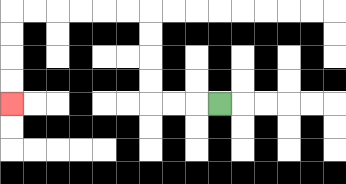{'start': '[9, 4]', 'end': '[0, 4]', 'path_directions': 'L,L,L,U,U,U,U,L,L,L,L,L,L,D,D,D,D', 'path_coordinates': '[[9, 4], [8, 4], [7, 4], [6, 4], [6, 3], [6, 2], [6, 1], [6, 0], [5, 0], [4, 0], [3, 0], [2, 0], [1, 0], [0, 0], [0, 1], [0, 2], [0, 3], [0, 4]]'}